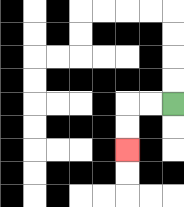{'start': '[7, 4]', 'end': '[5, 6]', 'path_directions': 'L,L,D,D', 'path_coordinates': '[[7, 4], [6, 4], [5, 4], [5, 5], [5, 6]]'}